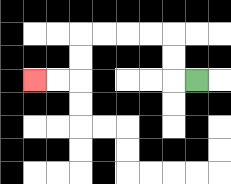{'start': '[8, 3]', 'end': '[1, 3]', 'path_directions': 'L,U,U,L,L,L,L,D,D,L,L', 'path_coordinates': '[[8, 3], [7, 3], [7, 2], [7, 1], [6, 1], [5, 1], [4, 1], [3, 1], [3, 2], [3, 3], [2, 3], [1, 3]]'}